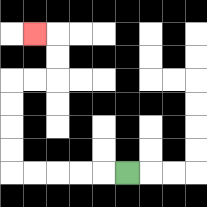{'start': '[5, 7]', 'end': '[1, 1]', 'path_directions': 'L,L,L,L,L,U,U,U,U,R,R,U,U,L', 'path_coordinates': '[[5, 7], [4, 7], [3, 7], [2, 7], [1, 7], [0, 7], [0, 6], [0, 5], [0, 4], [0, 3], [1, 3], [2, 3], [2, 2], [2, 1], [1, 1]]'}